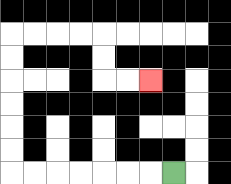{'start': '[7, 7]', 'end': '[6, 3]', 'path_directions': 'L,L,L,L,L,L,L,U,U,U,U,U,U,R,R,R,R,D,D,R,R', 'path_coordinates': '[[7, 7], [6, 7], [5, 7], [4, 7], [3, 7], [2, 7], [1, 7], [0, 7], [0, 6], [0, 5], [0, 4], [0, 3], [0, 2], [0, 1], [1, 1], [2, 1], [3, 1], [4, 1], [4, 2], [4, 3], [5, 3], [6, 3]]'}